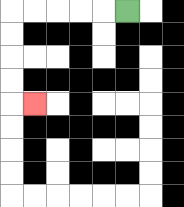{'start': '[5, 0]', 'end': '[1, 4]', 'path_directions': 'L,L,L,L,L,D,D,D,D,R', 'path_coordinates': '[[5, 0], [4, 0], [3, 0], [2, 0], [1, 0], [0, 0], [0, 1], [0, 2], [0, 3], [0, 4], [1, 4]]'}